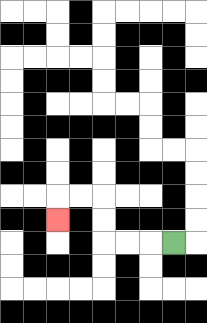{'start': '[7, 10]', 'end': '[2, 9]', 'path_directions': 'L,L,L,U,U,L,L,D', 'path_coordinates': '[[7, 10], [6, 10], [5, 10], [4, 10], [4, 9], [4, 8], [3, 8], [2, 8], [2, 9]]'}